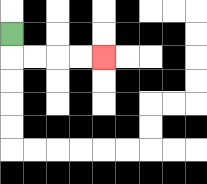{'start': '[0, 1]', 'end': '[4, 2]', 'path_directions': 'D,R,R,R,R', 'path_coordinates': '[[0, 1], [0, 2], [1, 2], [2, 2], [3, 2], [4, 2]]'}